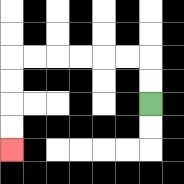{'start': '[6, 4]', 'end': '[0, 6]', 'path_directions': 'U,U,L,L,L,L,L,L,D,D,D,D', 'path_coordinates': '[[6, 4], [6, 3], [6, 2], [5, 2], [4, 2], [3, 2], [2, 2], [1, 2], [0, 2], [0, 3], [0, 4], [0, 5], [0, 6]]'}